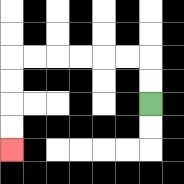{'start': '[6, 4]', 'end': '[0, 6]', 'path_directions': 'U,U,L,L,L,L,L,L,D,D,D,D', 'path_coordinates': '[[6, 4], [6, 3], [6, 2], [5, 2], [4, 2], [3, 2], [2, 2], [1, 2], [0, 2], [0, 3], [0, 4], [0, 5], [0, 6]]'}